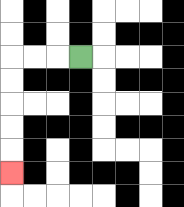{'start': '[3, 2]', 'end': '[0, 7]', 'path_directions': 'L,L,L,D,D,D,D,D', 'path_coordinates': '[[3, 2], [2, 2], [1, 2], [0, 2], [0, 3], [0, 4], [0, 5], [0, 6], [0, 7]]'}